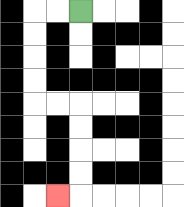{'start': '[3, 0]', 'end': '[2, 8]', 'path_directions': 'L,L,D,D,D,D,R,R,D,D,D,D,L', 'path_coordinates': '[[3, 0], [2, 0], [1, 0], [1, 1], [1, 2], [1, 3], [1, 4], [2, 4], [3, 4], [3, 5], [3, 6], [3, 7], [3, 8], [2, 8]]'}